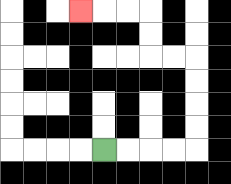{'start': '[4, 6]', 'end': '[3, 0]', 'path_directions': 'R,R,R,R,U,U,U,U,L,L,U,U,L,L,L', 'path_coordinates': '[[4, 6], [5, 6], [6, 6], [7, 6], [8, 6], [8, 5], [8, 4], [8, 3], [8, 2], [7, 2], [6, 2], [6, 1], [6, 0], [5, 0], [4, 0], [3, 0]]'}